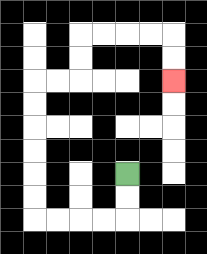{'start': '[5, 7]', 'end': '[7, 3]', 'path_directions': 'D,D,L,L,L,L,U,U,U,U,U,U,R,R,U,U,R,R,R,R,D,D', 'path_coordinates': '[[5, 7], [5, 8], [5, 9], [4, 9], [3, 9], [2, 9], [1, 9], [1, 8], [1, 7], [1, 6], [1, 5], [1, 4], [1, 3], [2, 3], [3, 3], [3, 2], [3, 1], [4, 1], [5, 1], [6, 1], [7, 1], [7, 2], [7, 3]]'}